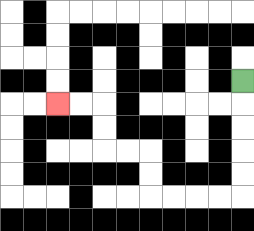{'start': '[10, 3]', 'end': '[2, 4]', 'path_directions': 'D,D,D,D,D,L,L,L,L,U,U,L,L,U,U,L,L', 'path_coordinates': '[[10, 3], [10, 4], [10, 5], [10, 6], [10, 7], [10, 8], [9, 8], [8, 8], [7, 8], [6, 8], [6, 7], [6, 6], [5, 6], [4, 6], [4, 5], [4, 4], [3, 4], [2, 4]]'}